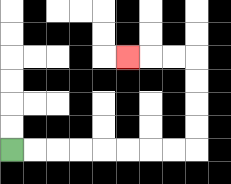{'start': '[0, 6]', 'end': '[5, 2]', 'path_directions': 'R,R,R,R,R,R,R,R,U,U,U,U,L,L,L', 'path_coordinates': '[[0, 6], [1, 6], [2, 6], [3, 6], [4, 6], [5, 6], [6, 6], [7, 6], [8, 6], [8, 5], [8, 4], [8, 3], [8, 2], [7, 2], [6, 2], [5, 2]]'}